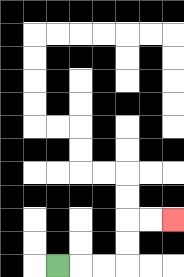{'start': '[2, 11]', 'end': '[7, 9]', 'path_directions': 'R,R,R,U,U,R,R', 'path_coordinates': '[[2, 11], [3, 11], [4, 11], [5, 11], [5, 10], [5, 9], [6, 9], [7, 9]]'}